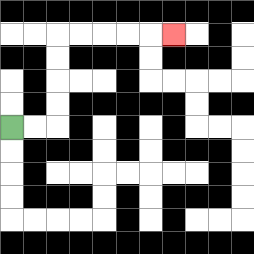{'start': '[0, 5]', 'end': '[7, 1]', 'path_directions': 'R,R,U,U,U,U,R,R,R,R,R', 'path_coordinates': '[[0, 5], [1, 5], [2, 5], [2, 4], [2, 3], [2, 2], [2, 1], [3, 1], [4, 1], [5, 1], [6, 1], [7, 1]]'}